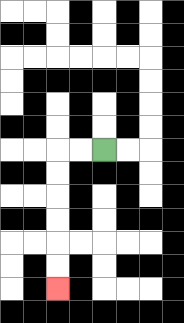{'start': '[4, 6]', 'end': '[2, 12]', 'path_directions': 'L,L,D,D,D,D,D,D', 'path_coordinates': '[[4, 6], [3, 6], [2, 6], [2, 7], [2, 8], [2, 9], [2, 10], [2, 11], [2, 12]]'}